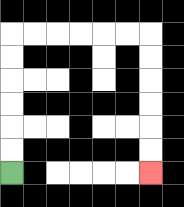{'start': '[0, 7]', 'end': '[6, 7]', 'path_directions': 'U,U,U,U,U,U,R,R,R,R,R,R,D,D,D,D,D,D', 'path_coordinates': '[[0, 7], [0, 6], [0, 5], [0, 4], [0, 3], [0, 2], [0, 1], [1, 1], [2, 1], [3, 1], [4, 1], [5, 1], [6, 1], [6, 2], [6, 3], [6, 4], [6, 5], [6, 6], [6, 7]]'}